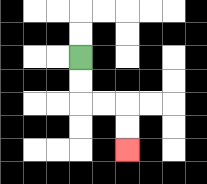{'start': '[3, 2]', 'end': '[5, 6]', 'path_directions': 'D,D,R,R,D,D', 'path_coordinates': '[[3, 2], [3, 3], [3, 4], [4, 4], [5, 4], [5, 5], [5, 6]]'}